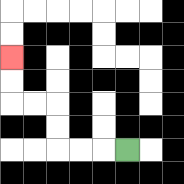{'start': '[5, 6]', 'end': '[0, 2]', 'path_directions': 'L,L,L,U,U,L,L,U,U', 'path_coordinates': '[[5, 6], [4, 6], [3, 6], [2, 6], [2, 5], [2, 4], [1, 4], [0, 4], [0, 3], [0, 2]]'}